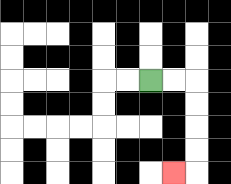{'start': '[6, 3]', 'end': '[7, 7]', 'path_directions': 'R,R,D,D,D,D,L', 'path_coordinates': '[[6, 3], [7, 3], [8, 3], [8, 4], [8, 5], [8, 6], [8, 7], [7, 7]]'}